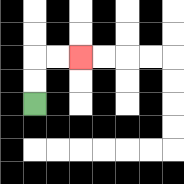{'start': '[1, 4]', 'end': '[3, 2]', 'path_directions': 'U,U,R,R', 'path_coordinates': '[[1, 4], [1, 3], [1, 2], [2, 2], [3, 2]]'}